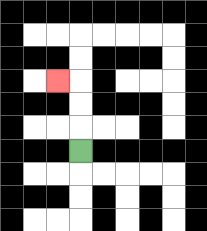{'start': '[3, 6]', 'end': '[2, 3]', 'path_directions': 'U,U,U,L', 'path_coordinates': '[[3, 6], [3, 5], [3, 4], [3, 3], [2, 3]]'}